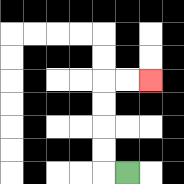{'start': '[5, 7]', 'end': '[6, 3]', 'path_directions': 'L,U,U,U,U,R,R', 'path_coordinates': '[[5, 7], [4, 7], [4, 6], [4, 5], [4, 4], [4, 3], [5, 3], [6, 3]]'}